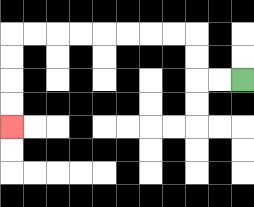{'start': '[10, 3]', 'end': '[0, 5]', 'path_directions': 'L,L,U,U,L,L,L,L,L,L,L,L,D,D,D,D', 'path_coordinates': '[[10, 3], [9, 3], [8, 3], [8, 2], [8, 1], [7, 1], [6, 1], [5, 1], [4, 1], [3, 1], [2, 1], [1, 1], [0, 1], [0, 2], [0, 3], [0, 4], [0, 5]]'}